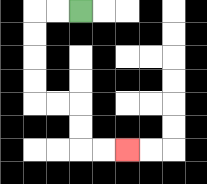{'start': '[3, 0]', 'end': '[5, 6]', 'path_directions': 'L,L,D,D,D,D,R,R,D,D,R,R', 'path_coordinates': '[[3, 0], [2, 0], [1, 0], [1, 1], [1, 2], [1, 3], [1, 4], [2, 4], [3, 4], [3, 5], [3, 6], [4, 6], [5, 6]]'}